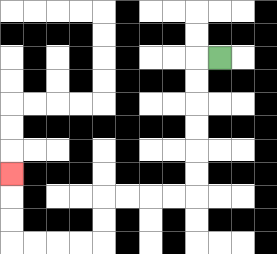{'start': '[9, 2]', 'end': '[0, 7]', 'path_directions': 'L,D,D,D,D,D,D,L,L,L,L,D,D,L,L,L,L,U,U,U', 'path_coordinates': '[[9, 2], [8, 2], [8, 3], [8, 4], [8, 5], [8, 6], [8, 7], [8, 8], [7, 8], [6, 8], [5, 8], [4, 8], [4, 9], [4, 10], [3, 10], [2, 10], [1, 10], [0, 10], [0, 9], [0, 8], [0, 7]]'}